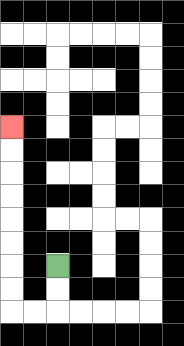{'start': '[2, 11]', 'end': '[0, 5]', 'path_directions': 'D,D,L,L,U,U,U,U,U,U,U,U', 'path_coordinates': '[[2, 11], [2, 12], [2, 13], [1, 13], [0, 13], [0, 12], [0, 11], [0, 10], [0, 9], [0, 8], [0, 7], [0, 6], [0, 5]]'}